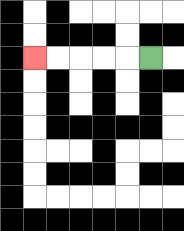{'start': '[6, 2]', 'end': '[1, 2]', 'path_directions': 'L,L,L,L,L', 'path_coordinates': '[[6, 2], [5, 2], [4, 2], [3, 2], [2, 2], [1, 2]]'}